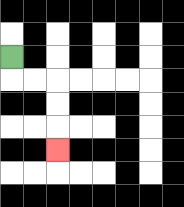{'start': '[0, 2]', 'end': '[2, 6]', 'path_directions': 'D,R,R,D,D,D', 'path_coordinates': '[[0, 2], [0, 3], [1, 3], [2, 3], [2, 4], [2, 5], [2, 6]]'}